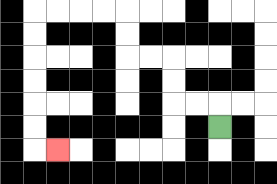{'start': '[9, 5]', 'end': '[2, 6]', 'path_directions': 'U,L,L,U,U,L,L,U,U,L,L,L,L,D,D,D,D,D,D,R', 'path_coordinates': '[[9, 5], [9, 4], [8, 4], [7, 4], [7, 3], [7, 2], [6, 2], [5, 2], [5, 1], [5, 0], [4, 0], [3, 0], [2, 0], [1, 0], [1, 1], [1, 2], [1, 3], [1, 4], [1, 5], [1, 6], [2, 6]]'}